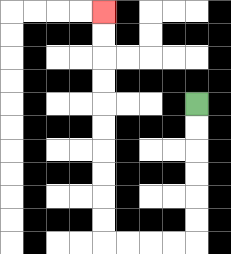{'start': '[8, 4]', 'end': '[4, 0]', 'path_directions': 'D,D,D,D,D,D,L,L,L,L,U,U,U,U,U,U,U,U,U,U', 'path_coordinates': '[[8, 4], [8, 5], [8, 6], [8, 7], [8, 8], [8, 9], [8, 10], [7, 10], [6, 10], [5, 10], [4, 10], [4, 9], [4, 8], [4, 7], [4, 6], [4, 5], [4, 4], [4, 3], [4, 2], [4, 1], [4, 0]]'}